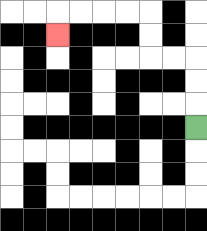{'start': '[8, 5]', 'end': '[2, 1]', 'path_directions': 'U,U,U,L,L,U,U,L,L,L,L,D', 'path_coordinates': '[[8, 5], [8, 4], [8, 3], [8, 2], [7, 2], [6, 2], [6, 1], [6, 0], [5, 0], [4, 0], [3, 0], [2, 0], [2, 1]]'}